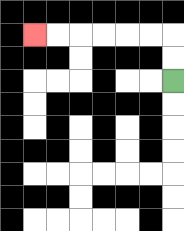{'start': '[7, 3]', 'end': '[1, 1]', 'path_directions': 'U,U,L,L,L,L,L,L', 'path_coordinates': '[[7, 3], [7, 2], [7, 1], [6, 1], [5, 1], [4, 1], [3, 1], [2, 1], [1, 1]]'}